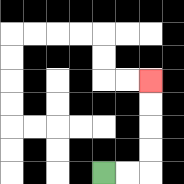{'start': '[4, 7]', 'end': '[6, 3]', 'path_directions': 'R,R,U,U,U,U', 'path_coordinates': '[[4, 7], [5, 7], [6, 7], [6, 6], [6, 5], [6, 4], [6, 3]]'}